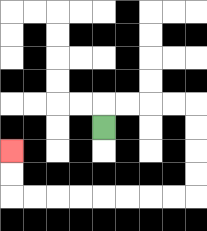{'start': '[4, 5]', 'end': '[0, 6]', 'path_directions': 'U,R,R,R,R,D,D,D,D,L,L,L,L,L,L,L,L,U,U', 'path_coordinates': '[[4, 5], [4, 4], [5, 4], [6, 4], [7, 4], [8, 4], [8, 5], [8, 6], [8, 7], [8, 8], [7, 8], [6, 8], [5, 8], [4, 8], [3, 8], [2, 8], [1, 8], [0, 8], [0, 7], [0, 6]]'}